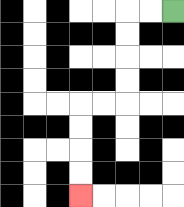{'start': '[7, 0]', 'end': '[3, 8]', 'path_directions': 'L,L,D,D,D,D,L,L,D,D,D,D', 'path_coordinates': '[[7, 0], [6, 0], [5, 0], [5, 1], [5, 2], [5, 3], [5, 4], [4, 4], [3, 4], [3, 5], [3, 6], [3, 7], [3, 8]]'}